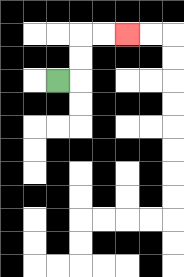{'start': '[2, 3]', 'end': '[5, 1]', 'path_directions': 'R,U,U,R,R', 'path_coordinates': '[[2, 3], [3, 3], [3, 2], [3, 1], [4, 1], [5, 1]]'}